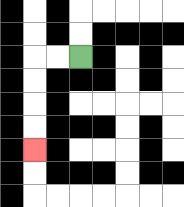{'start': '[3, 2]', 'end': '[1, 6]', 'path_directions': 'L,L,D,D,D,D', 'path_coordinates': '[[3, 2], [2, 2], [1, 2], [1, 3], [1, 4], [1, 5], [1, 6]]'}